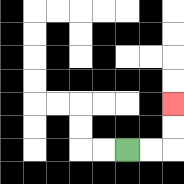{'start': '[5, 6]', 'end': '[7, 4]', 'path_directions': 'R,R,U,U', 'path_coordinates': '[[5, 6], [6, 6], [7, 6], [7, 5], [7, 4]]'}